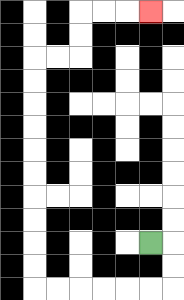{'start': '[6, 10]', 'end': '[6, 0]', 'path_directions': 'R,D,D,L,L,L,L,L,L,U,U,U,U,U,U,U,U,U,U,R,R,U,U,R,R,R', 'path_coordinates': '[[6, 10], [7, 10], [7, 11], [7, 12], [6, 12], [5, 12], [4, 12], [3, 12], [2, 12], [1, 12], [1, 11], [1, 10], [1, 9], [1, 8], [1, 7], [1, 6], [1, 5], [1, 4], [1, 3], [1, 2], [2, 2], [3, 2], [3, 1], [3, 0], [4, 0], [5, 0], [6, 0]]'}